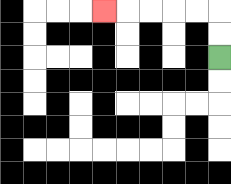{'start': '[9, 2]', 'end': '[4, 0]', 'path_directions': 'U,U,L,L,L,L,L', 'path_coordinates': '[[9, 2], [9, 1], [9, 0], [8, 0], [7, 0], [6, 0], [5, 0], [4, 0]]'}